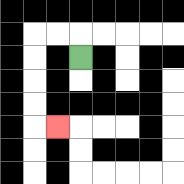{'start': '[3, 2]', 'end': '[2, 5]', 'path_directions': 'U,L,L,D,D,D,D,R', 'path_coordinates': '[[3, 2], [3, 1], [2, 1], [1, 1], [1, 2], [1, 3], [1, 4], [1, 5], [2, 5]]'}